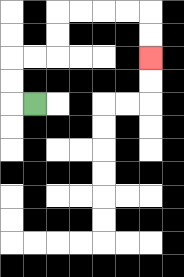{'start': '[1, 4]', 'end': '[6, 2]', 'path_directions': 'L,U,U,R,R,U,U,R,R,R,R,D,D', 'path_coordinates': '[[1, 4], [0, 4], [0, 3], [0, 2], [1, 2], [2, 2], [2, 1], [2, 0], [3, 0], [4, 0], [5, 0], [6, 0], [6, 1], [6, 2]]'}